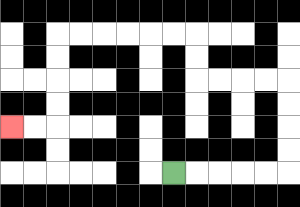{'start': '[7, 7]', 'end': '[0, 5]', 'path_directions': 'R,R,R,R,R,U,U,U,U,L,L,L,L,U,U,L,L,L,L,L,L,D,D,D,D,L,L', 'path_coordinates': '[[7, 7], [8, 7], [9, 7], [10, 7], [11, 7], [12, 7], [12, 6], [12, 5], [12, 4], [12, 3], [11, 3], [10, 3], [9, 3], [8, 3], [8, 2], [8, 1], [7, 1], [6, 1], [5, 1], [4, 1], [3, 1], [2, 1], [2, 2], [2, 3], [2, 4], [2, 5], [1, 5], [0, 5]]'}